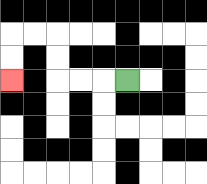{'start': '[5, 3]', 'end': '[0, 3]', 'path_directions': 'L,L,L,U,U,L,L,D,D', 'path_coordinates': '[[5, 3], [4, 3], [3, 3], [2, 3], [2, 2], [2, 1], [1, 1], [0, 1], [0, 2], [0, 3]]'}